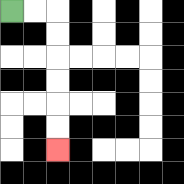{'start': '[0, 0]', 'end': '[2, 6]', 'path_directions': 'R,R,D,D,D,D,D,D', 'path_coordinates': '[[0, 0], [1, 0], [2, 0], [2, 1], [2, 2], [2, 3], [2, 4], [2, 5], [2, 6]]'}